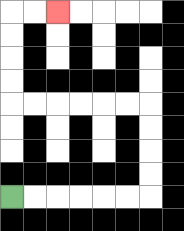{'start': '[0, 8]', 'end': '[2, 0]', 'path_directions': 'R,R,R,R,R,R,U,U,U,U,L,L,L,L,L,L,U,U,U,U,R,R', 'path_coordinates': '[[0, 8], [1, 8], [2, 8], [3, 8], [4, 8], [5, 8], [6, 8], [6, 7], [6, 6], [6, 5], [6, 4], [5, 4], [4, 4], [3, 4], [2, 4], [1, 4], [0, 4], [0, 3], [0, 2], [0, 1], [0, 0], [1, 0], [2, 0]]'}